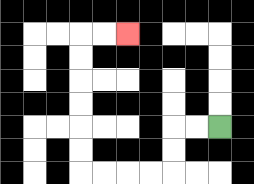{'start': '[9, 5]', 'end': '[5, 1]', 'path_directions': 'L,L,D,D,L,L,L,L,U,U,U,U,U,U,R,R', 'path_coordinates': '[[9, 5], [8, 5], [7, 5], [7, 6], [7, 7], [6, 7], [5, 7], [4, 7], [3, 7], [3, 6], [3, 5], [3, 4], [3, 3], [3, 2], [3, 1], [4, 1], [5, 1]]'}